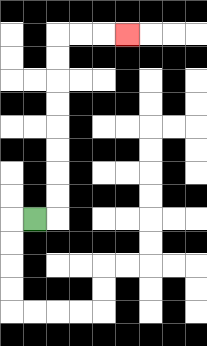{'start': '[1, 9]', 'end': '[5, 1]', 'path_directions': 'R,U,U,U,U,U,U,U,U,R,R,R', 'path_coordinates': '[[1, 9], [2, 9], [2, 8], [2, 7], [2, 6], [2, 5], [2, 4], [2, 3], [2, 2], [2, 1], [3, 1], [4, 1], [5, 1]]'}